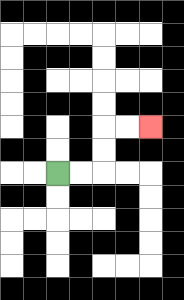{'start': '[2, 7]', 'end': '[6, 5]', 'path_directions': 'R,R,U,U,R,R', 'path_coordinates': '[[2, 7], [3, 7], [4, 7], [4, 6], [4, 5], [5, 5], [6, 5]]'}